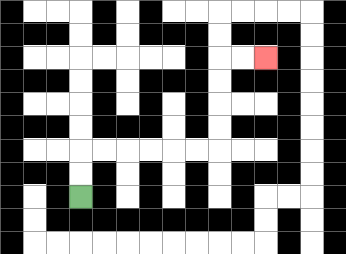{'start': '[3, 8]', 'end': '[11, 2]', 'path_directions': 'U,U,R,R,R,R,R,R,U,U,U,U,R,R', 'path_coordinates': '[[3, 8], [3, 7], [3, 6], [4, 6], [5, 6], [6, 6], [7, 6], [8, 6], [9, 6], [9, 5], [9, 4], [9, 3], [9, 2], [10, 2], [11, 2]]'}